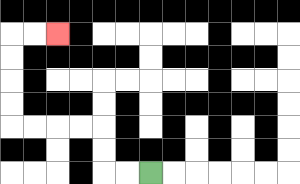{'start': '[6, 7]', 'end': '[2, 1]', 'path_directions': 'L,L,U,U,L,L,L,L,U,U,U,U,R,R', 'path_coordinates': '[[6, 7], [5, 7], [4, 7], [4, 6], [4, 5], [3, 5], [2, 5], [1, 5], [0, 5], [0, 4], [0, 3], [0, 2], [0, 1], [1, 1], [2, 1]]'}